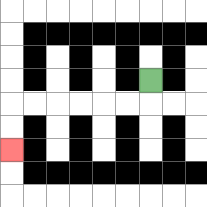{'start': '[6, 3]', 'end': '[0, 6]', 'path_directions': 'D,L,L,L,L,L,L,D,D', 'path_coordinates': '[[6, 3], [6, 4], [5, 4], [4, 4], [3, 4], [2, 4], [1, 4], [0, 4], [0, 5], [0, 6]]'}